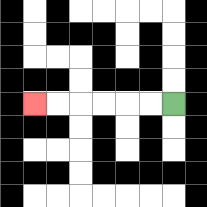{'start': '[7, 4]', 'end': '[1, 4]', 'path_directions': 'L,L,L,L,L,L', 'path_coordinates': '[[7, 4], [6, 4], [5, 4], [4, 4], [3, 4], [2, 4], [1, 4]]'}